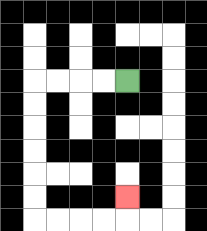{'start': '[5, 3]', 'end': '[5, 8]', 'path_directions': 'L,L,L,L,D,D,D,D,D,D,R,R,R,R,U', 'path_coordinates': '[[5, 3], [4, 3], [3, 3], [2, 3], [1, 3], [1, 4], [1, 5], [1, 6], [1, 7], [1, 8], [1, 9], [2, 9], [3, 9], [4, 9], [5, 9], [5, 8]]'}